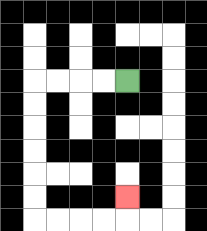{'start': '[5, 3]', 'end': '[5, 8]', 'path_directions': 'L,L,L,L,D,D,D,D,D,D,R,R,R,R,U', 'path_coordinates': '[[5, 3], [4, 3], [3, 3], [2, 3], [1, 3], [1, 4], [1, 5], [1, 6], [1, 7], [1, 8], [1, 9], [2, 9], [3, 9], [4, 9], [5, 9], [5, 8]]'}